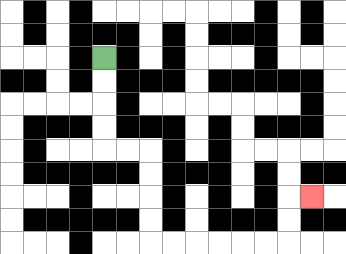{'start': '[4, 2]', 'end': '[13, 8]', 'path_directions': 'D,D,D,D,R,R,D,D,D,D,R,R,R,R,R,R,U,U,R', 'path_coordinates': '[[4, 2], [4, 3], [4, 4], [4, 5], [4, 6], [5, 6], [6, 6], [6, 7], [6, 8], [6, 9], [6, 10], [7, 10], [8, 10], [9, 10], [10, 10], [11, 10], [12, 10], [12, 9], [12, 8], [13, 8]]'}